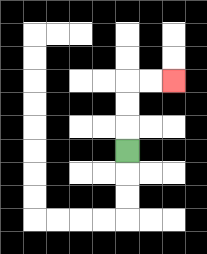{'start': '[5, 6]', 'end': '[7, 3]', 'path_directions': 'U,U,U,R,R', 'path_coordinates': '[[5, 6], [5, 5], [5, 4], [5, 3], [6, 3], [7, 3]]'}